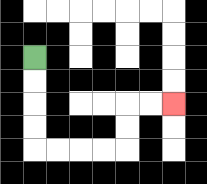{'start': '[1, 2]', 'end': '[7, 4]', 'path_directions': 'D,D,D,D,R,R,R,R,U,U,R,R', 'path_coordinates': '[[1, 2], [1, 3], [1, 4], [1, 5], [1, 6], [2, 6], [3, 6], [4, 6], [5, 6], [5, 5], [5, 4], [6, 4], [7, 4]]'}